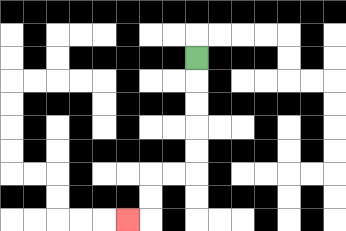{'start': '[8, 2]', 'end': '[5, 9]', 'path_directions': 'D,D,D,D,D,L,L,D,D,L', 'path_coordinates': '[[8, 2], [8, 3], [8, 4], [8, 5], [8, 6], [8, 7], [7, 7], [6, 7], [6, 8], [6, 9], [5, 9]]'}